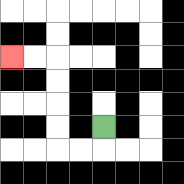{'start': '[4, 5]', 'end': '[0, 2]', 'path_directions': 'D,L,L,U,U,U,U,L,L', 'path_coordinates': '[[4, 5], [4, 6], [3, 6], [2, 6], [2, 5], [2, 4], [2, 3], [2, 2], [1, 2], [0, 2]]'}